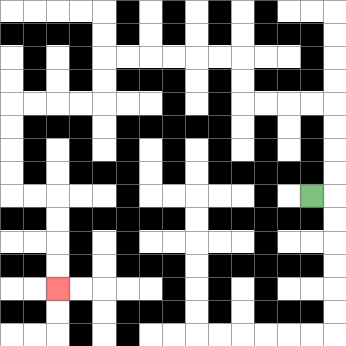{'start': '[13, 8]', 'end': '[2, 12]', 'path_directions': 'R,U,U,U,U,L,L,L,L,U,U,L,L,L,L,L,L,D,D,L,L,L,L,D,D,D,D,R,R,D,D,D,D', 'path_coordinates': '[[13, 8], [14, 8], [14, 7], [14, 6], [14, 5], [14, 4], [13, 4], [12, 4], [11, 4], [10, 4], [10, 3], [10, 2], [9, 2], [8, 2], [7, 2], [6, 2], [5, 2], [4, 2], [4, 3], [4, 4], [3, 4], [2, 4], [1, 4], [0, 4], [0, 5], [0, 6], [0, 7], [0, 8], [1, 8], [2, 8], [2, 9], [2, 10], [2, 11], [2, 12]]'}